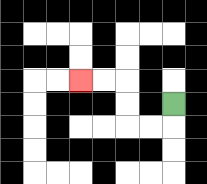{'start': '[7, 4]', 'end': '[3, 3]', 'path_directions': 'D,L,L,U,U,L,L', 'path_coordinates': '[[7, 4], [7, 5], [6, 5], [5, 5], [5, 4], [5, 3], [4, 3], [3, 3]]'}